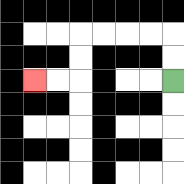{'start': '[7, 3]', 'end': '[1, 3]', 'path_directions': 'U,U,L,L,L,L,D,D,L,L', 'path_coordinates': '[[7, 3], [7, 2], [7, 1], [6, 1], [5, 1], [4, 1], [3, 1], [3, 2], [3, 3], [2, 3], [1, 3]]'}